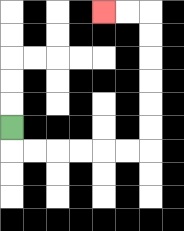{'start': '[0, 5]', 'end': '[4, 0]', 'path_directions': 'D,R,R,R,R,R,R,U,U,U,U,U,U,L,L', 'path_coordinates': '[[0, 5], [0, 6], [1, 6], [2, 6], [3, 6], [4, 6], [5, 6], [6, 6], [6, 5], [6, 4], [6, 3], [6, 2], [6, 1], [6, 0], [5, 0], [4, 0]]'}